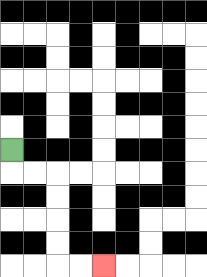{'start': '[0, 6]', 'end': '[4, 11]', 'path_directions': 'D,R,R,D,D,D,D,R,R', 'path_coordinates': '[[0, 6], [0, 7], [1, 7], [2, 7], [2, 8], [2, 9], [2, 10], [2, 11], [3, 11], [4, 11]]'}